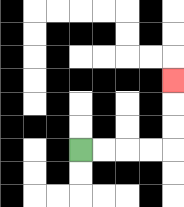{'start': '[3, 6]', 'end': '[7, 3]', 'path_directions': 'R,R,R,R,U,U,U', 'path_coordinates': '[[3, 6], [4, 6], [5, 6], [6, 6], [7, 6], [7, 5], [7, 4], [7, 3]]'}